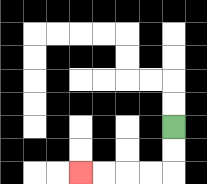{'start': '[7, 5]', 'end': '[3, 7]', 'path_directions': 'D,D,L,L,L,L', 'path_coordinates': '[[7, 5], [7, 6], [7, 7], [6, 7], [5, 7], [4, 7], [3, 7]]'}